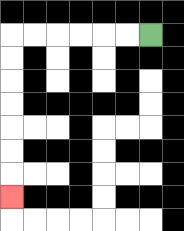{'start': '[6, 1]', 'end': '[0, 8]', 'path_directions': 'L,L,L,L,L,L,D,D,D,D,D,D,D', 'path_coordinates': '[[6, 1], [5, 1], [4, 1], [3, 1], [2, 1], [1, 1], [0, 1], [0, 2], [0, 3], [0, 4], [0, 5], [0, 6], [0, 7], [0, 8]]'}